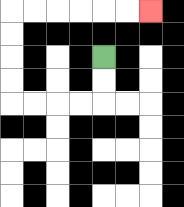{'start': '[4, 2]', 'end': '[6, 0]', 'path_directions': 'D,D,L,L,L,L,U,U,U,U,R,R,R,R,R,R', 'path_coordinates': '[[4, 2], [4, 3], [4, 4], [3, 4], [2, 4], [1, 4], [0, 4], [0, 3], [0, 2], [0, 1], [0, 0], [1, 0], [2, 0], [3, 0], [4, 0], [5, 0], [6, 0]]'}